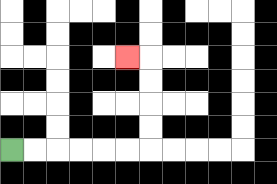{'start': '[0, 6]', 'end': '[5, 2]', 'path_directions': 'R,R,R,R,R,R,U,U,U,U,L', 'path_coordinates': '[[0, 6], [1, 6], [2, 6], [3, 6], [4, 6], [5, 6], [6, 6], [6, 5], [6, 4], [6, 3], [6, 2], [5, 2]]'}